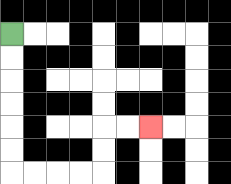{'start': '[0, 1]', 'end': '[6, 5]', 'path_directions': 'D,D,D,D,D,D,R,R,R,R,U,U,R,R', 'path_coordinates': '[[0, 1], [0, 2], [0, 3], [0, 4], [0, 5], [0, 6], [0, 7], [1, 7], [2, 7], [3, 7], [4, 7], [4, 6], [4, 5], [5, 5], [6, 5]]'}